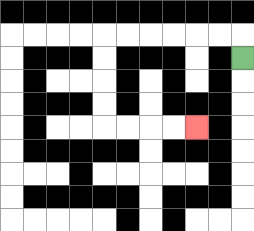{'start': '[10, 2]', 'end': '[8, 5]', 'path_directions': 'U,L,L,L,L,L,L,D,D,D,D,R,R,R,R', 'path_coordinates': '[[10, 2], [10, 1], [9, 1], [8, 1], [7, 1], [6, 1], [5, 1], [4, 1], [4, 2], [4, 3], [4, 4], [4, 5], [5, 5], [6, 5], [7, 5], [8, 5]]'}